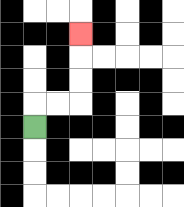{'start': '[1, 5]', 'end': '[3, 1]', 'path_directions': 'U,R,R,U,U,U', 'path_coordinates': '[[1, 5], [1, 4], [2, 4], [3, 4], [3, 3], [3, 2], [3, 1]]'}